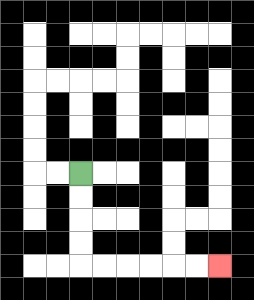{'start': '[3, 7]', 'end': '[9, 11]', 'path_directions': 'D,D,D,D,R,R,R,R,R,R', 'path_coordinates': '[[3, 7], [3, 8], [3, 9], [3, 10], [3, 11], [4, 11], [5, 11], [6, 11], [7, 11], [8, 11], [9, 11]]'}